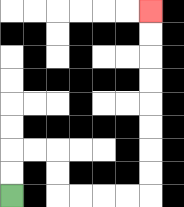{'start': '[0, 8]', 'end': '[6, 0]', 'path_directions': 'U,U,R,R,D,D,R,R,R,R,U,U,U,U,U,U,U,U', 'path_coordinates': '[[0, 8], [0, 7], [0, 6], [1, 6], [2, 6], [2, 7], [2, 8], [3, 8], [4, 8], [5, 8], [6, 8], [6, 7], [6, 6], [6, 5], [6, 4], [6, 3], [6, 2], [6, 1], [6, 0]]'}